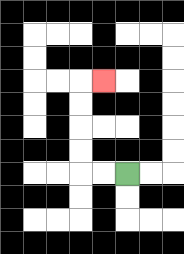{'start': '[5, 7]', 'end': '[4, 3]', 'path_directions': 'L,L,U,U,U,U,R', 'path_coordinates': '[[5, 7], [4, 7], [3, 7], [3, 6], [3, 5], [3, 4], [3, 3], [4, 3]]'}